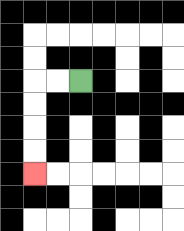{'start': '[3, 3]', 'end': '[1, 7]', 'path_directions': 'L,L,D,D,D,D', 'path_coordinates': '[[3, 3], [2, 3], [1, 3], [1, 4], [1, 5], [1, 6], [1, 7]]'}